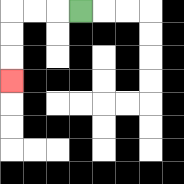{'start': '[3, 0]', 'end': '[0, 3]', 'path_directions': 'L,L,L,D,D,D', 'path_coordinates': '[[3, 0], [2, 0], [1, 0], [0, 0], [0, 1], [0, 2], [0, 3]]'}